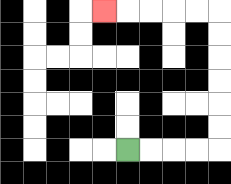{'start': '[5, 6]', 'end': '[4, 0]', 'path_directions': 'R,R,R,R,U,U,U,U,U,U,L,L,L,L,L', 'path_coordinates': '[[5, 6], [6, 6], [7, 6], [8, 6], [9, 6], [9, 5], [9, 4], [9, 3], [9, 2], [9, 1], [9, 0], [8, 0], [7, 0], [6, 0], [5, 0], [4, 0]]'}